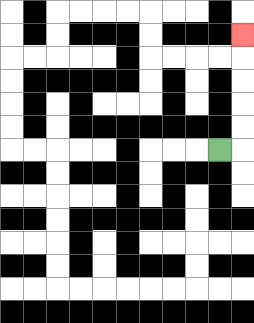{'start': '[9, 6]', 'end': '[10, 1]', 'path_directions': 'R,U,U,U,U,U', 'path_coordinates': '[[9, 6], [10, 6], [10, 5], [10, 4], [10, 3], [10, 2], [10, 1]]'}